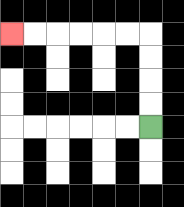{'start': '[6, 5]', 'end': '[0, 1]', 'path_directions': 'U,U,U,U,L,L,L,L,L,L', 'path_coordinates': '[[6, 5], [6, 4], [6, 3], [6, 2], [6, 1], [5, 1], [4, 1], [3, 1], [2, 1], [1, 1], [0, 1]]'}